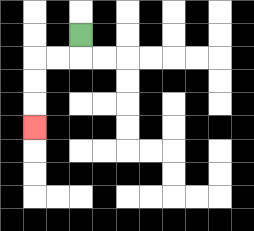{'start': '[3, 1]', 'end': '[1, 5]', 'path_directions': 'D,L,L,D,D,D', 'path_coordinates': '[[3, 1], [3, 2], [2, 2], [1, 2], [1, 3], [1, 4], [1, 5]]'}